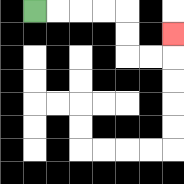{'start': '[1, 0]', 'end': '[7, 1]', 'path_directions': 'R,R,R,R,D,D,R,R,U', 'path_coordinates': '[[1, 0], [2, 0], [3, 0], [4, 0], [5, 0], [5, 1], [5, 2], [6, 2], [7, 2], [7, 1]]'}